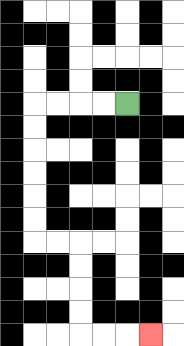{'start': '[5, 4]', 'end': '[6, 14]', 'path_directions': 'L,L,L,L,D,D,D,D,D,D,R,R,D,D,D,D,R,R,R', 'path_coordinates': '[[5, 4], [4, 4], [3, 4], [2, 4], [1, 4], [1, 5], [1, 6], [1, 7], [1, 8], [1, 9], [1, 10], [2, 10], [3, 10], [3, 11], [3, 12], [3, 13], [3, 14], [4, 14], [5, 14], [6, 14]]'}